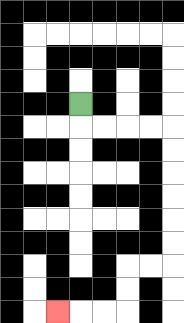{'start': '[3, 4]', 'end': '[2, 13]', 'path_directions': 'D,R,R,R,R,D,D,D,D,D,D,L,L,D,D,L,L,L', 'path_coordinates': '[[3, 4], [3, 5], [4, 5], [5, 5], [6, 5], [7, 5], [7, 6], [7, 7], [7, 8], [7, 9], [7, 10], [7, 11], [6, 11], [5, 11], [5, 12], [5, 13], [4, 13], [3, 13], [2, 13]]'}